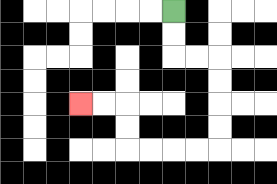{'start': '[7, 0]', 'end': '[3, 4]', 'path_directions': 'D,D,R,R,D,D,D,D,L,L,L,L,U,U,L,L', 'path_coordinates': '[[7, 0], [7, 1], [7, 2], [8, 2], [9, 2], [9, 3], [9, 4], [9, 5], [9, 6], [8, 6], [7, 6], [6, 6], [5, 6], [5, 5], [5, 4], [4, 4], [3, 4]]'}